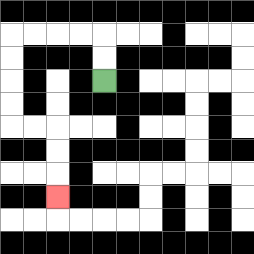{'start': '[4, 3]', 'end': '[2, 8]', 'path_directions': 'U,U,L,L,L,L,D,D,D,D,R,R,D,D,D', 'path_coordinates': '[[4, 3], [4, 2], [4, 1], [3, 1], [2, 1], [1, 1], [0, 1], [0, 2], [0, 3], [0, 4], [0, 5], [1, 5], [2, 5], [2, 6], [2, 7], [2, 8]]'}